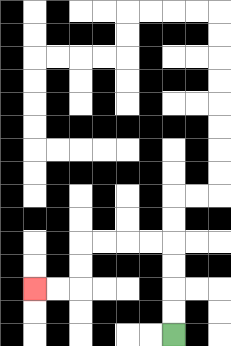{'start': '[7, 14]', 'end': '[1, 12]', 'path_directions': 'U,U,U,U,L,L,L,L,D,D,L,L', 'path_coordinates': '[[7, 14], [7, 13], [7, 12], [7, 11], [7, 10], [6, 10], [5, 10], [4, 10], [3, 10], [3, 11], [3, 12], [2, 12], [1, 12]]'}